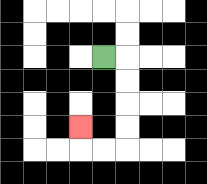{'start': '[4, 2]', 'end': '[3, 5]', 'path_directions': 'R,D,D,D,D,L,L,U', 'path_coordinates': '[[4, 2], [5, 2], [5, 3], [5, 4], [5, 5], [5, 6], [4, 6], [3, 6], [3, 5]]'}